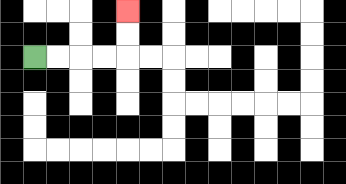{'start': '[1, 2]', 'end': '[5, 0]', 'path_directions': 'R,R,R,R,U,U', 'path_coordinates': '[[1, 2], [2, 2], [3, 2], [4, 2], [5, 2], [5, 1], [5, 0]]'}